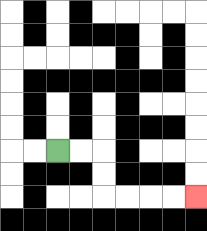{'start': '[2, 6]', 'end': '[8, 8]', 'path_directions': 'R,R,D,D,R,R,R,R', 'path_coordinates': '[[2, 6], [3, 6], [4, 6], [4, 7], [4, 8], [5, 8], [6, 8], [7, 8], [8, 8]]'}